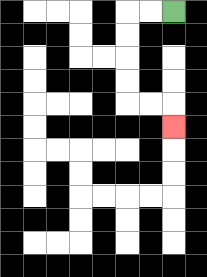{'start': '[7, 0]', 'end': '[7, 5]', 'path_directions': 'L,L,D,D,D,D,R,R,D', 'path_coordinates': '[[7, 0], [6, 0], [5, 0], [5, 1], [5, 2], [5, 3], [5, 4], [6, 4], [7, 4], [7, 5]]'}